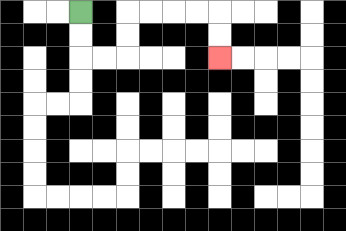{'start': '[3, 0]', 'end': '[9, 2]', 'path_directions': 'D,D,R,R,U,U,R,R,R,R,D,D', 'path_coordinates': '[[3, 0], [3, 1], [3, 2], [4, 2], [5, 2], [5, 1], [5, 0], [6, 0], [7, 0], [8, 0], [9, 0], [9, 1], [9, 2]]'}